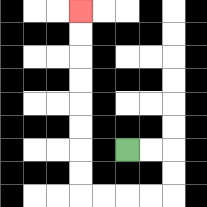{'start': '[5, 6]', 'end': '[3, 0]', 'path_directions': 'R,R,D,D,L,L,L,L,U,U,U,U,U,U,U,U', 'path_coordinates': '[[5, 6], [6, 6], [7, 6], [7, 7], [7, 8], [6, 8], [5, 8], [4, 8], [3, 8], [3, 7], [3, 6], [3, 5], [3, 4], [3, 3], [3, 2], [3, 1], [3, 0]]'}